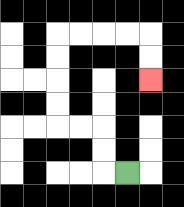{'start': '[5, 7]', 'end': '[6, 3]', 'path_directions': 'L,U,U,L,L,U,U,U,U,R,R,R,R,D,D', 'path_coordinates': '[[5, 7], [4, 7], [4, 6], [4, 5], [3, 5], [2, 5], [2, 4], [2, 3], [2, 2], [2, 1], [3, 1], [4, 1], [5, 1], [6, 1], [6, 2], [6, 3]]'}